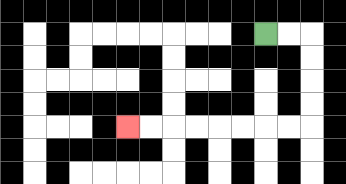{'start': '[11, 1]', 'end': '[5, 5]', 'path_directions': 'R,R,D,D,D,D,L,L,L,L,L,L,L,L', 'path_coordinates': '[[11, 1], [12, 1], [13, 1], [13, 2], [13, 3], [13, 4], [13, 5], [12, 5], [11, 5], [10, 5], [9, 5], [8, 5], [7, 5], [6, 5], [5, 5]]'}